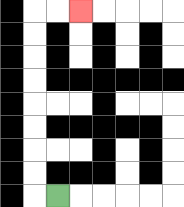{'start': '[2, 8]', 'end': '[3, 0]', 'path_directions': 'L,U,U,U,U,U,U,U,U,R,R', 'path_coordinates': '[[2, 8], [1, 8], [1, 7], [1, 6], [1, 5], [1, 4], [1, 3], [1, 2], [1, 1], [1, 0], [2, 0], [3, 0]]'}